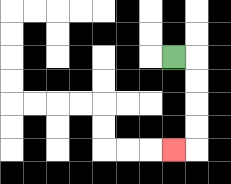{'start': '[7, 2]', 'end': '[7, 6]', 'path_directions': 'R,D,D,D,D,L', 'path_coordinates': '[[7, 2], [8, 2], [8, 3], [8, 4], [8, 5], [8, 6], [7, 6]]'}